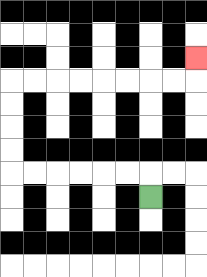{'start': '[6, 8]', 'end': '[8, 2]', 'path_directions': 'U,L,L,L,L,L,L,U,U,U,U,R,R,R,R,R,R,R,R,U', 'path_coordinates': '[[6, 8], [6, 7], [5, 7], [4, 7], [3, 7], [2, 7], [1, 7], [0, 7], [0, 6], [0, 5], [0, 4], [0, 3], [1, 3], [2, 3], [3, 3], [4, 3], [5, 3], [6, 3], [7, 3], [8, 3], [8, 2]]'}